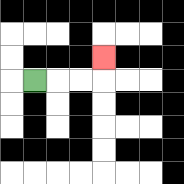{'start': '[1, 3]', 'end': '[4, 2]', 'path_directions': 'R,R,R,U', 'path_coordinates': '[[1, 3], [2, 3], [3, 3], [4, 3], [4, 2]]'}